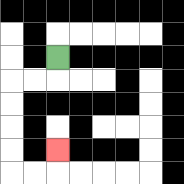{'start': '[2, 2]', 'end': '[2, 6]', 'path_directions': 'D,L,L,D,D,D,D,R,R,U', 'path_coordinates': '[[2, 2], [2, 3], [1, 3], [0, 3], [0, 4], [0, 5], [0, 6], [0, 7], [1, 7], [2, 7], [2, 6]]'}